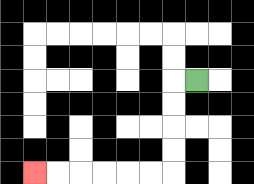{'start': '[8, 3]', 'end': '[1, 7]', 'path_directions': 'L,D,D,D,D,L,L,L,L,L,L', 'path_coordinates': '[[8, 3], [7, 3], [7, 4], [7, 5], [7, 6], [7, 7], [6, 7], [5, 7], [4, 7], [3, 7], [2, 7], [1, 7]]'}